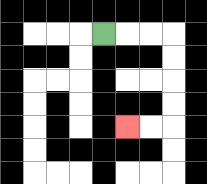{'start': '[4, 1]', 'end': '[5, 5]', 'path_directions': 'R,R,R,D,D,D,D,L,L', 'path_coordinates': '[[4, 1], [5, 1], [6, 1], [7, 1], [7, 2], [7, 3], [7, 4], [7, 5], [6, 5], [5, 5]]'}